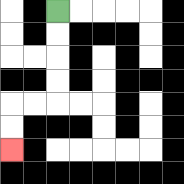{'start': '[2, 0]', 'end': '[0, 6]', 'path_directions': 'D,D,D,D,L,L,D,D', 'path_coordinates': '[[2, 0], [2, 1], [2, 2], [2, 3], [2, 4], [1, 4], [0, 4], [0, 5], [0, 6]]'}